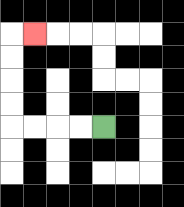{'start': '[4, 5]', 'end': '[1, 1]', 'path_directions': 'L,L,L,L,U,U,U,U,R', 'path_coordinates': '[[4, 5], [3, 5], [2, 5], [1, 5], [0, 5], [0, 4], [0, 3], [0, 2], [0, 1], [1, 1]]'}